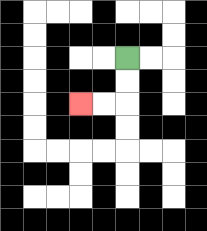{'start': '[5, 2]', 'end': '[3, 4]', 'path_directions': 'D,D,L,L', 'path_coordinates': '[[5, 2], [5, 3], [5, 4], [4, 4], [3, 4]]'}